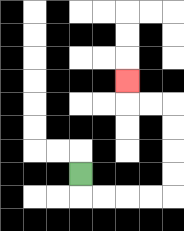{'start': '[3, 7]', 'end': '[5, 3]', 'path_directions': 'D,R,R,R,R,U,U,U,U,L,L,U', 'path_coordinates': '[[3, 7], [3, 8], [4, 8], [5, 8], [6, 8], [7, 8], [7, 7], [7, 6], [7, 5], [7, 4], [6, 4], [5, 4], [5, 3]]'}